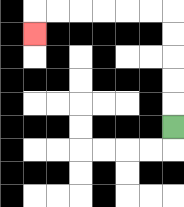{'start': '[7, 5]', 'end': '[1, 1]', 'path_directions': 'U,U,U,U,U,L,L,L,L,L,L,D', 'path_coordinates': '[[7, 5], [7, 4], [7, 3], [7, 2], [7, 1], [7, 0], [6, 0], [5, 0], [4, 0], [3, 0], [2, 0], [1, 0], [1, 1]]'}